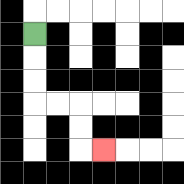{'start': '[1, 1]', 'end': '[4, 6]', 'path_directions': 'D,D,D,R,R,D,D,R', 'path_coordinates': '[[1, 1], [1, 2], [1, 3], [1, 4], [2, 4], [3, 4], [3, 5], [3, 6], [4, 6]]'}